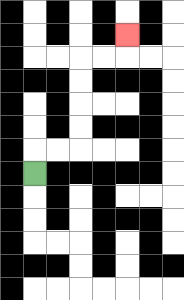{'start': '[1, 7]', 'end': '[5, 1]', 'path_directions': 'U,R,R,U,U,U,U,R,R,U', 'path_coordinates': '[[1, 7], [1, 6], [2, 6], [3, 6], [3, 5], [3, 4], [3, 3], [3, 2], [4, 2], [5, 2], [5, 1]]'}